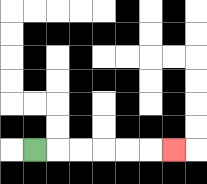{'start': '[1, 6]', 'end': '[7, 6]', 'path_directions': 'R,R,R,R,R,R', 'path_coordinates': '[[1, 6], [2, 6], [3, 6], [4, 6], [5, 6], [6, 6], [7, 6]]'}